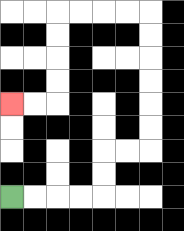{'start': '[0, 8]', 'end': '[0, 4]', 'path_directions': 'R,R,R,R,U,U,R,R,U,U,U,U,U,U,L,L,L,L,D,D,D,D,L,L', 'path_coordinates': '[[0, 8], [1, 8], [2, 8], [3, 8], [4, 8], [4, 7], [4, 6], [5, 6], [6, 6], [6, 5], [6, 4], [6, 3], [6, 2], [6, 1], [6, 0], [5, 0], [4, 0], [3, 0], [2, 0], [2, 1], [2, 2], [2, 3], [2, 4], [1, 4], [0, 4]]'}